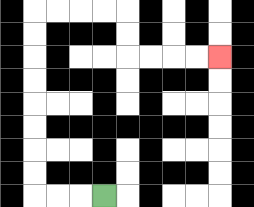{'start': '[4, 8]', 'end': '[9, 2]', 'path_directions': 'L,L,L,U,U,U,U,U,U,U,U,R,R,R,R,D,D,R,R,R,R', 'path_coordinates': '[[4, 8], [3, 8], [2, 8], [1, 8], [1, 7], [1, 6], [1, 5], [1, 4], [1, 3], [1, 2], [1, 1], [1, 0], [2, 0], [3, 0], [4, 0], [5, 0], [5, 1], [5, 2], [6, 2], [7, 2], [8, 2], [9, 2]]'}